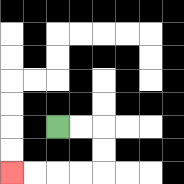{'start': '[2, 5]', 'end': '[0, 7]', 'path_directions': 'R,R,D,D,L,L,L,L', 'path_coordinates': '[[2, 5], [3, 5], [4, 5], [4, 6], [4, 7], [3, 7], [2, 7], [1, 7], [0, 7]]'}